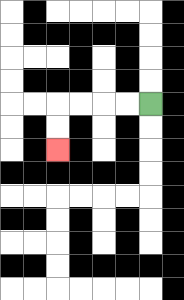{'start': '[6, 4]', 'end': '[2, 6]', 'path_directions': 'L,L,L,L,D,D', 'path_coordinates': '[[6, 4], [5, 4], [4, 4], [3, 4], [2, 4], [2, 5], [2, 6]]'}